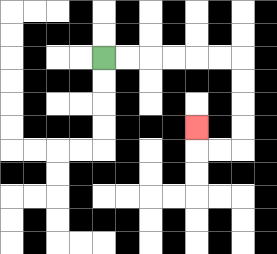{'start': '[4, 2]', 'end': '[8, 5]', 'path_directions': 'R,R,R,R,R,R,D,D,D,D,L,L,U', 'path_coordinates': '[[4, 2], [5, 2], [6, 2], [7, 2], [8, 2], [9, 2], [10, 2], [10, 3], [10, 4], [10, 5], [10, 6], [9, 6], [8, 6], [8, 5]]'}